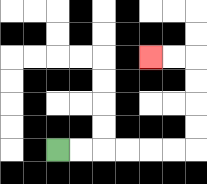{'start': '[2, 6]', 'end': '[6, 2]', 'path_directions': 'R,R,R,R,R,R,U,U,U,U,L,L', 'path_coordinates': '[[2, 6], [3, 6], [4, 6], [5, 6], [6, 6], [7, 6], [8, 6], [8, 5], [8, 4], [8, 3], [8, 2], [7, 2], [6, 2]]'}